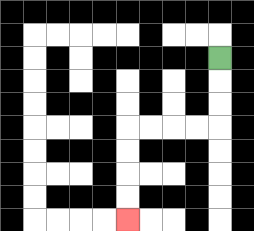{'start': '[9, 2]', 'end': '[5, 9]', 'path_directions': 'D,D,D,L,L,L,L,D,D,D,D', 'path_coordinates': '[[9, 2], [9, 3], [9, 4], [9, 5], [8, 5], [7, 5], [6, 5], [5, 5], [5, 6], [5, 7], [5, 8], [5, 9]]'}